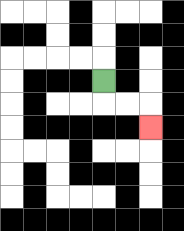{'start': '[4, 3]', 'end': '[6, 5]', 'path_directions': 'D,R,R,D', 'path_coordinates': '[[4, 3], [4, 4], [5, 4], [6, 4], [6, 5]]'}